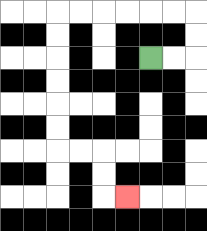{'start': '[6, 2]', 'end': '[5, 8]', 'path_directions': 'R,R,U,U,L,L,L,L,L,L,D,D,D,D,D,D,R,R,D,D,R', 'path_coordinates': '[[6, 2], [7, 2], [8, 2], [8, 1], [8, 0], [7, 0], [6, 0], [5, 0], [4, 0], [3, 0], [2, 0], [2, 1], [2, 2], [2, 3], [2, 4], [2, 5], [2, 6], [3, 6], [4, 6], [4, 7], [4, 8], [5, 8]]'}